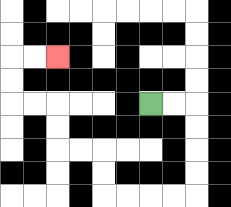{'start': '[6, 4]', 'end': '[2, 2]', 'path_directions': 'R,R,D,D,D,D,L,L,L,L,U,U,L,L,U,U,L,L,U,U,R,R', 'path_coordinates': '[[6, 4], [7, 4], [8, 4], [8, 5], [8, 6], [8, 7], [8, 8], [7, 8], [6, 8], [5, 8], [4, 8], [4, 7], [4, 6], [3, 6], [2, 6], [2, 5], [2, 4], [1, 4], [0, 4], [0, 3], [0, 2], [1, 2], [2, 2]]'}